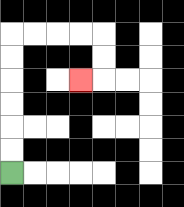{'start': '[0, 7]', 'end': '[3, 3]', 'path_directions': 'U,U,U,U,U,U,R,R,R,R,D,D,L', 'path_coordinates': '[[0, 7], [0, 6], [0, 5], [0, 4], [0, 3], [0, 2], [0, 1], [1, 1], [2, 1], [3, 1], [4, 1], [4, 2], [4, 3], [3, 3]]'}